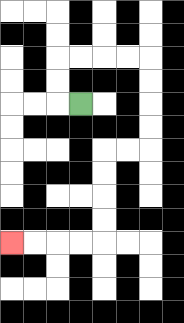{'start': '[3, 4]', 'end': '[0, 10]', 'path_directions': 'L,U,U,R,R,R,R,D,D,D,D,L,L,D,D,D,D,L,L,L,L', 'path_coordinates': '[[3, 4], [2, 4], [2, 3], [2, 2], [3, 2], [4, 2], [5, 2], [6, 2], [6, 3], [6, 4], [6, 5], [6, 6], [5, 6], [4, 6], [4, 7], [4, 8], [4, 9], [4, 10], [3, 10], [2, 10], [1, 10], [0, 10]]'}